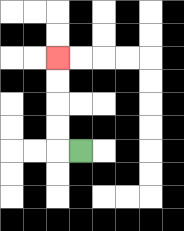{'start': '[3, 6]', 'end': '[2, 2]', 'path_directions': 'L,U,U,U,U', 'path_coordinates': '[[3, 6], [2, 6], [2, 5], [2, 4], [2, 3], [2, 2]]'}